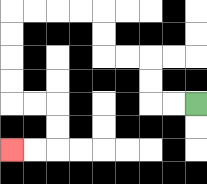{'start': '[8, 4]', 'end': '[0, 6]', 'path_directions': 'L,L,U,U,L,L,U,U,L,L,L,L,D,D,D,D,R,R,D,D,L,L', 'path_coordinates': '[[8, 4], [7, 4], [6, 4], [6, 3], [6, 2], [5, 2], [4, 2], [4, 1], [4, 0], [3, 0], [2, 0], [1, 0], [0, 0], [0, 1], [0, 2], [0, 3], [0, 4], [1, 4], [2, 4], [2, 5], [2, 6], [1, 6], [0, 6]]'}